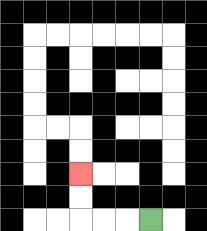{'start': '[6, 9]', 'end': '[3, 7]', 'path_directions': 'L,L,L,U,U', 'path_coordinates': '[[6, 9], [5, 9], [4, 9], [3, 9], [3, 8], [3, 7]]'}